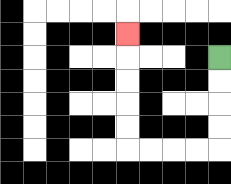{'start': '[9, 2]', 'end': '[5, 1]', 'path_directions': 'D,D,D,D,L,L,L,L,U,U,U,U,U', 'path_coordinates': '[[9, 2], [9, 3], [9, 4], [9, 5], [9, 6], [8, 6], [7, 6], [6, 6], [5, 6], [5, 5], [5, 4], [5, 3], [5, 2], [5, 1]]'}